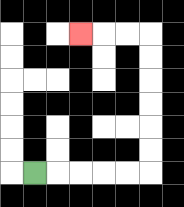{'start': '[1, 7]', 'end': '[3, 1]', 'path_directions': 'R,R,R,R,R,U,U,U,U,U,U,L,L,L', 'path_coordinates': '[[1, 7], [2, 7], [3, 7], [4, 7], [5, 7], [6, 7], [6, 6], [6, 5], [6, 4], [6, 3], [6, 2], [6, 1], [5, 1], [4, 1], [3, 1]]'}